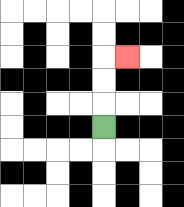{'start': '[4, 5]', 'end': '[5, 2]', 'path_directions': 'U,U,U,R', 'path_coordinates': '[[4, 5], [4, 4], [4, 3], [4, 2], [5, 2]]'}